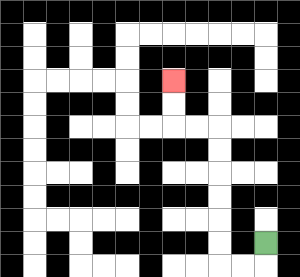{'start': '[11, 10]', 'end': '[7, 3]', 'path_directions': 'D,L,L,U,U,U,U,U,U,L,L,U,U', 'path_coordinates': '[[11, 10], [11, 11], [10, 11], [9, 11], [9, 10], [9, 9], [9, 8], [9, 7], [9, 6], [9, 5], [8, 5], [7, 5], [7, 4], [7, 3]]'}